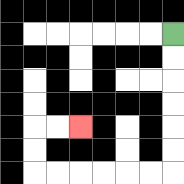{'start': '[7, 1]', 'end': '[3, 5]', 'path_directions': 'D,D,D,D,D,D,L,L,L,L,L,L,U,U,R,R', 'path_coordinates': '[[7, 1], [7, 2], [7, 3], [7, 4], [7, 5], [7, 6], [7, 7], [6, 7], [5, 7], [4, 7], [3, 7], [2, 7], [1, 7], [1, 6], [1, 5], [2, 5], [3, 5]]'}